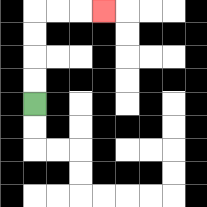{'start': '[1, 4]', 'end': '[4, 0]', 'path_directions': 'U,U,U,U,R,R,R', 'path_coordinates': '[[1, 4], [1, 3], [1, 2], [1, 1], [1, 0], [2, 0], [3, 0], [4, 0]]'}